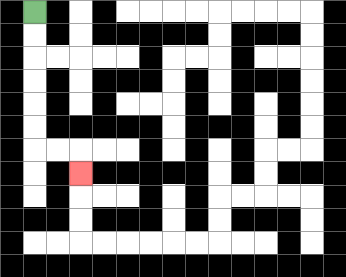{'start': '[1, 0]', 'end': '[3, 7]', 'path_directions': 'D,D,D,D,D,D,R,R,D', 'path_coordinates': '[[1, 0], [1, 1], [1, 2], [1, 3], [1, 4], [1, 5], [1, 6], [2, 6], [3, 6], [3, 7]]'}